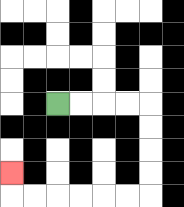{'start': '[2, 4]', 'end': '[0, 7]', 'path_directions': 'R,R,R,R,D,D,D,D,L,L,L,L,L,L,U', 'path_coordinates': '[[2, 4], [3, 4], [4, 4], [5, 4], [6, 4], [6, 5], [6, 6], [6, 7], [6, 8], [5, 8], [4, 8], [3, 8], [2, 8], [1, 8], [0, 8], [0, 7]]'}